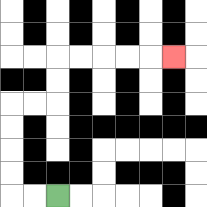{'start': '[2, 8]', 'end': '[7, 2]', 'path_directions': 'L,L,U,U,U,U,R,R,U,U,R,R,R,R,R', 'path_coordinates': '[[2, 8], [1, 8], [0, 8], [0, 7], [0, 6], [0, 5], [0, 4], [1, 4], [2, 4], [2, 3], [2, 2], [3, 2], [4, 2], [5, 2], [6, 2], [7, 2]]'}